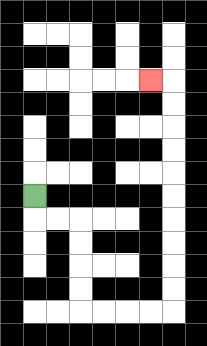{'start': '[1, 8]', 'end': '[6, 3]', 'path_directions': 'D,R,R,D,D,D,D,R,R,R,R,U,U,U,U,U,U,U,U,U,U,L', 'path_coordinates': '[[1, 8], [1, 9], [2, 9], [3, 9], [3, 10], [3, 11], [3, 12], [3, 13], [4, 13], [5, 13], [6, 13], [7, 13], [7, 12], [7, 11], [7, 10], [7, 9], [7, 8], [7, 7], [7, 6], [7, 5], [7, 4], [7, 3], [6, 3]]'}